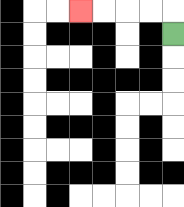{'start': '[7, 1]', 'end': '[3, 0]', 'path_directions': 'U,L,L,L,L', 'path_coordinates': '[[7, 1], [7, 0], [6, 0], [5, 0], [4, 0], [3, 0]]'}